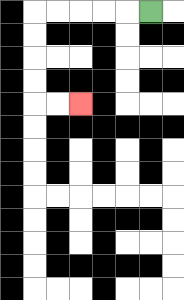{'start': '[6, 0]', 'end': '[3, 4]', 'path_directions': 'L,L,L,L,L,D,D,D,D,R,R', 'path_coordinates': '[[6, 0], [5, 0], [4, 0], [3, 0], [2, 0], [1, 0], [1, 1], [1, 2], [1, 3], [1, 4], [2, 4], [3, 4]]'}